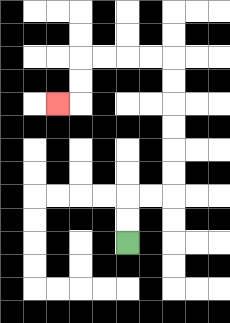{'start': '[5, 10]', 'end': '[2, 4]', 'path_directions': 'U,U,R,R,U,U,U,U,U,U,L,L,L,L,D,D,L', 'path_coordinates': '[[5, 10], [5, 9], [5, 8], [6, 8], [7, 8], [7, 7], [7, 6], [7, 5], [7, 4], [7, 3], [7, 2], [6, 2], [5, 2], [4, 2], [3, 2], [3, 3], [3, 4], [2, 4]]'}